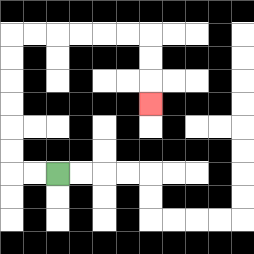{'start': '[2, 7]', 'end': '[6, 4]', 'path_directions': 'L,L,U,U,U,U,U,U,R,R,R,R,R,R,D,D,D', 'path_coordinates': '[[2, 7], [1, 7], [0, 7], [0, 6], [0, 5], [0, 4], [0, 3], [0, 2], [0, 1], [1, 1], [2, 1], [3, 1], [4, 1], [5, 1], [6, 1], [6, 2], [6, 3], [6, 4]]'}